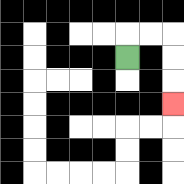{'start': '[5, 2]', 'end': '[7, 4]', 'path_directions': 'U,R,R,D,D,D', 'path_coordinates': '[[5, 2], [5, 1], [6, 1], [7, 1], [7, 2], [7, 3], [7, 4]]'}